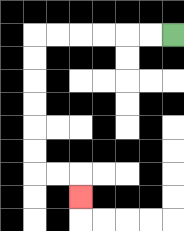{'start': '[7, 1]', 'end': '[3, 8]', 'path_directions': 'L,L,L,L,L,L,D,D,D,D,D,D,R,R,D', 'path_coordinates': '[[7, 1], [6, 1], [5, 1], [4, 1], [3, 1], [2, 1], [1, 1], [1, 2], [1, 3], [1, 4], [1, 5], [1, 6], [1, 7], [2, 7], [3, 7], [3, 8]]'}